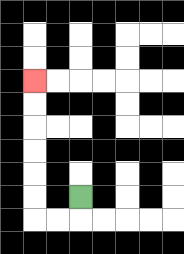{'start': '[3, 8]', 'end': '[1, 3]', 'path_directions': 'D,L,L,U,U,U,U,U,U', 'path_coordinates': '[[3, 8], [3, 9], [2, 9], [1, 9], [1, 8], [1, 7], [1, 6], [1, 5], [1, 4], [1, 3]]'}